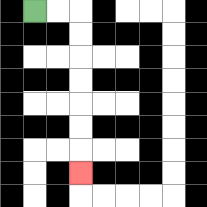{'start': '[1, 0]', 'end': '[3, 7]', 'path_directions': 'R,R,D,D,D,D,D,D,D', 'path_coordinates': '[[1, 0], [2, 0], [3, 0], [3, 1], [3, 2], [3, 3], [3, 4], [3, 5], [3, 6], [3, 7]]'}